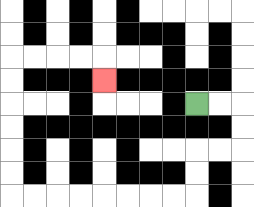{'start': '[8, 4]', 'end': '[4, 3]', 'path_directions': 'R,R,D,D,L,L,D,D,L,L,L,L,L,L,L,L,U,U,U,U,U,U,R,R,R,R,D', 'path_coordinates': '[[8, 4], [9, 4], [10, 4], [10, 5], [10, 6], [9, 6], [8, 6], [8, 7], [8, 8], [7, 8], [6, 8], [5, 8], [4, 8], [3, 8], [2, 8], [1, 8], [0, 8], [0, 7], [0, 6], [0, 5], [0, 4], [0, 3], [0, 2], [1, 2], [2, 2], [3, 2], [4, 2], [4, 3]]'}